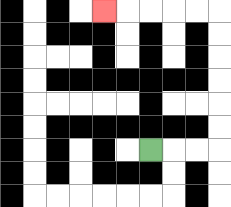{'start': '[6, 6]', 'end': '[4, 0]', 'path_directions': 'R,R,R,U,U,U,U,U,U,L,L,L,L,L', 'path_coordinates': '[[6, 6], [7, 6], [8, 6], [9, 6], [9, 5], [9, 4], [9, 3], [9, 2], [9, 1], [9, 0], [8, 0], [7, 0], [6, 0], [5, 0], [4, 0]]'}